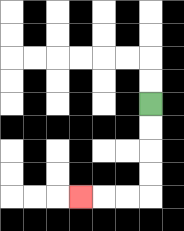{'start': '[6, 4]', 'end': '[3, 8]', 'path_directions': 'D,D,D,D,L,L,L', 'path_coordinates': '[[6, 4], [6, 5], [6, 6], [6, 7], [6, 8], [5, 8], [4, 8], [3, 8]]'}